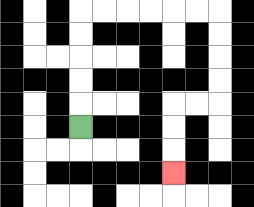{'start': '[3, 5]', 'end': '[7, 7]', 'path_directions': 'U,U,U,U,U,R,R,R,R,R,R,D,D,D,D,L,L,D,D,D', 'path_coordinates': '[[3, 5], [3, 4], [3, 3], [3, 2], [3, 1], [3, 0], [4, 0], [5, 0], [6, 0], [7, 0], [8, 0], [9, 0], [9, 1], [9, 2], [9, 3], [9, 4], [8, 4], [7, 4], [7, 5], [7, 6], [7, 7]]'}